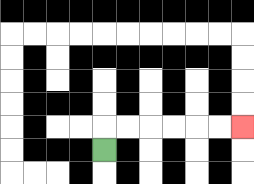{'start': '[4, 6]', 'end': '[10, 5]', 'path_directions': 'U,R,R,R,R,R,R', 'path_coordinates': '[[4, 6], [4, 5], [5, 5], [6, 5], [7, 5], [8, 5], [9, 5], [10, 5]]'}